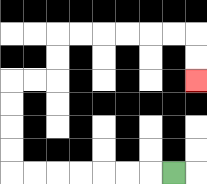{'start': '[7, 7]', 'end': '[8, 3]', 'path_directions': 'L,L,L,L,L,L,L,U,U,U,U,R,R,U,U,R,R,R,R,R,R,D,D', 'path_coordinates': '[[7, 7], [6, 7], [5, 7], [4, 7], [3, 7], [2, 7], [1, 7], [0, 7], [0, 6], [0, 5], [0, 4], [0, 3], [1, 3], [2, 3], [2, 2], [2, 1], [3, 1], [4, 1], [5, 1], [6, 1], [7, 1], [8, 1], [8, 2], [8, 3]]'}